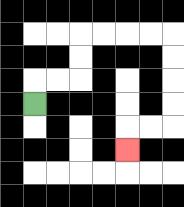{'start': '[1, 4]', 'end': '[5, 6]', 'path_directions': 'U,R,R,U,U,R,R,R,R,D,D,D,D,L,L,D', 'path_coordinates': '[[1, 4], [1, 3], [2, 3], [3, 3], [3, 2], [3, 1], [4, 1], [5, 1], [6, 1], [7, 1], [7, 2], [7, 3], [7, 4], [7, 5], [6, 5], [5, 5], [5, 6]]'}